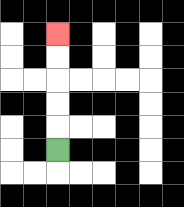{'start': '[2, 6]', 'end': '[2, 1]', 'path_directions': 'U,U,U,U,U', 'path_coordinates': '[[2, 6], [2, 5], [2, 4], [2, 3], [2, 2], [2, 1]]'}